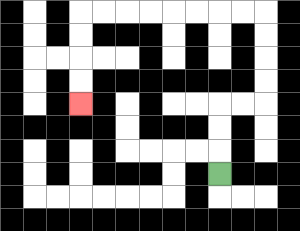{'start': '[9, 7]', 'end': '[3, 4]', 'path_directions': 'U,U,U,R,R,U,U,U,U,L,L,L,L,L,L,L,L,D,D,D,D', 'path_coordinates': '[[9, 7], [9, 6], [9, 5], [9, 4], [10, 4], [11, 4], [11, 3], [11, 2], [11, 1], [11, 0], [10, 0], [9, 0], [8, 0], [7, 0], [6, 0], [5, 0], [4, 0], [3, 0], [3, 1], [3, 2], [3, 3], [3, 4]]'}